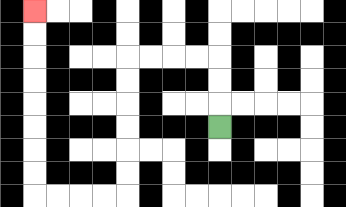{'start': '[9, 5]', 'end': '[1, 0]', 'path_directions': 'U,U,U,L,L,L,L,D,D,D,D,D,D,L,L,L,L,U,U,U,U,U,U,U,U', 'path_coordinates': '[[9, 5], [9, 4], [9, 3], [9, 2], [8, 2], [7, 2], [6, 2], [5, 2], [5, 3], [5, 4], [5, 5], [5, 6], [5, 7], [5, 8], [4, 8], [3, 8], [2, 8], [1, 8], [1, 7], [1, 6], [1, 5], [1, 4], [1, 3], [1, 2], [1, 1], [1, 0]]'}